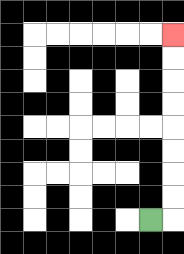{'start': '[6, 9]', 'end': '[7, 1]', 'path_directions': 'R,U,U,U,U,U,U,U,U', 'path_coordinates': '[[6, 9], [7, 9], [7, 8], [7, 7], [7, 6], [7, 5], [7, 4], [7, 3], [7, 2], [7, 1]]'}